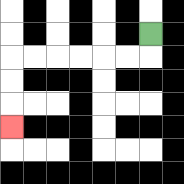{'start': '[6, 1]', 'end': '[0, 5]', 'path_directions': 'D,L,L,L,L,L,L,D,D,D', 'path_coordinates': '[[6, 1], [6, 2], [5, 2], [4, 2], [3, 2], [2, 2], [1, 2], [0, 2], [0, 3], [0, 4], [0, 5]]'}